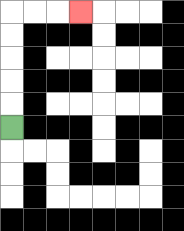{'start': '[0, 5]', 'end': '[3, 0]', 'path_directions': 'U,U,U,U,U,R,R,R', 'path_coordinates': '[[0, 5], [0, 4], [0, 3], [0, 2], [0, 1], [0, 0], [1, 0], [2, 0], [3, 0]]'}